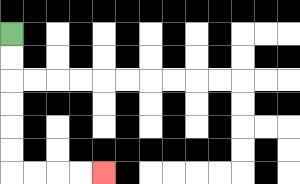{'start': '[0, 1]', 'end': '[4, 7]', 'path_directions': 'D,D,D,D,D,D,R,R,R,R', 'path_coordinates': '[[0, 1], [0, 2], [0, 3], [0, 4], [0, 5], [0, 6], [0, 7], [1, 7], [2, 7], [3, 7], [4, 7]]'}